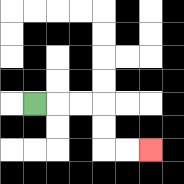{'start': '[1, 4]', 'end': '[6, 6]', 'path_directions': 'R,R,R,D,D,R,R', 'path_coordinates': '[[1, 4], [2, 4], [3, 4], [4, 4], [4, 5], [4, 6], [5, 6], [6, 6]]'}